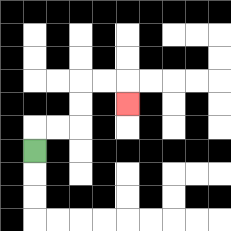{'start': '[1, 6]', 'end': '[5, 4]', 'path_directions': 'U,R,R,U,U,R,R,D', 'path_coordinates': '[[1, 6], [1, 5], [2, 5], [3, 5], [3, 4], [3, 3], [4, 3], [5, 3], [5, 4]]'}